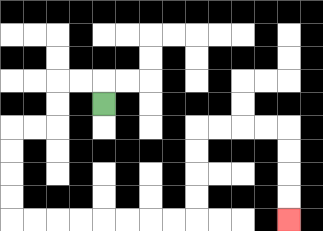{'start': '[4, 4]', 'end': '[12, 9]', 'path_directions': 'U,L,L,D,D,L,L,D,D,D,D,R,R,R,R,R,R,R,R,U,U,U,U,R,R,R,R,D,D,D,D', 'path_coordinates': '[[4, 4], [4, 3], [3, 3], [2, 3], [2, 4], [2, 5], [1, 5], [0, 5], [0, 6], [0, 7], [0, 8], [0, 9], [1, 9], [2, 9], [3, 9], [4, 9], [5, 9], [6, 9], [7, 9], [8, 9], [8, 8], [8, 7], [8, 6], [8, 5], [9, 5], [10, 5], [11, 5], [12, 5], [12, 6], [12, 7], [12, 8], [12, 9]]'}